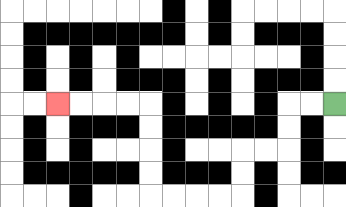{'start': '[14, 4]', 'end': '[2, 4]', 'path_directions': 'L,L,D,D,L,L,D,D,L,L,L,L,U,U,U,U,L,L,L,L', 'path_coordinates': '[[14, 4], [13, 4], [12, 4], [12, 5], [12, 6], [11, 6], [10, 6], [10, 7], [10, 8], [9, 8], [8, 8], [7, 8], [6, 8], [6, 7], [6, 6], [6, 5], [6, 4], [5, 4], [4, 4], [3, 4], [2, 4]]'}